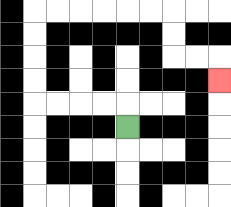{'start': '[5, 5]', 'end': '[9, 3]', 'path_directions': 'U,L,L,L,L,U,U,U,U,R,R,R,R,R,R,D,D,R,R,D', 'path_coordinates': '[[5, 5], [5, 4], [4, 4], [3, 4], [2, 4], [1, 4], [1, 3], [1, 2], [1, 1], [1, 0], [2, 0], [3, 0], [4, 0], [5, 0], [6, 0], [7, 0], [7, 1], [7, 2], [8, 2], [9, 2], [9, 3]]'}